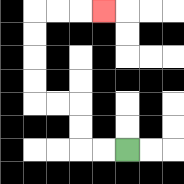{'start': '[5, 6]', 'end': '[4, 0]', 'path_directions': 'L,L,U,U,L,L,U,U,U,U,R,R,R', 'path_coordinates': '[[5, 6], [4, 6], [3, 6], [3, 5], [3, 4], [2, 4], [1, 4], [1, 3], [1, 2], [1, 1], [1, 0], [2, 0], [3, 0], [4, 0]]'}